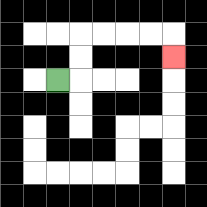{'start': '[2, 3]', 'end': '[7, 2]', 'path_directions': 'R,U,U,R,R,R,R,D', 'path_coordinates': '[[2, 3], [3, 3], [3, 2], [3, 1], [4, 1], [5, 1], [6, 1], [7, 1], [7, 2]]'}